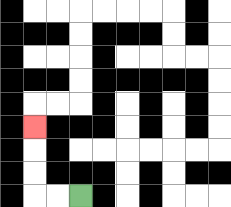{'start': '[3, 8]', 'end': '[1, 5]', 'path_directions': 'L,L,U,U,U', 'path_coordinates': '[[3, 8], [2, 8], [1, 8], [1, 7], [1, 6], [1, 5]]'}